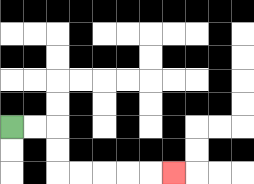{'start': '[0, 5]', 'end': '[7, 7]', 'path_directions': 'R,R,D,D,R,R,R,R,R', 'path_coordinates': '[[0, 5], [1, 5], [2, 5], [2, 6], [2, 7], [3, 7], [4, 7], [5, 7], [6, 7], [7, 7]]'}